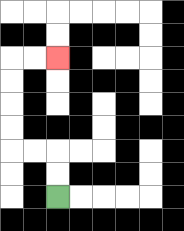{'start': '[2, 8]', 'end': '[2, 2]', 'path_directions': 'U,U,L,L,U,U,U,U,R,R', 'path_coordinates': '[[2, 8], [2, 7], [2, 6], [1, 6], [0, 6], [0, 5], [0, 4], [0, 3], [0, 2], [1, 2], [2, 2]]'}